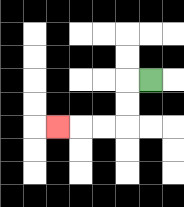{'start': '[6, 3]', 'end': '[2, 5]', 'path_directions': 'L,D,D,L,L,L', 'path_coordinates': '[[6, 3], [5, 3], [5, 4], [5, 5], [4, 5], [3, 5], [2, 5]]'}